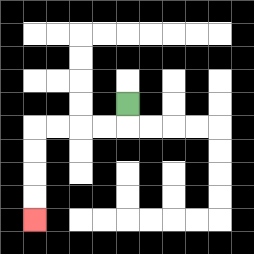{'start': '[5, 4]', 'end': '[1, 9]', 'path_directions': 'D,L,L,L,L,D,D,D,D', 'path_coordinates': '[[5, 4], [5, 5], [4, 5], [3, 5], [2, 5], [1, 5], [1, 6], [1, 7], [1, 8], [1, 9]]'}